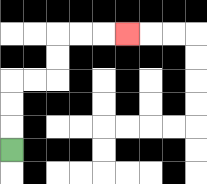{'start': '[0, 6]', 'end': '[5, 1]', 'path_directions': 'U,U,U,R,R,U,U,R,R,R', 'path_coordinates': '[[0, 6], [0, 5], [0, 4], [0, 3], [1, 3], [2, 3], [2, 2], [2, 1], [3, 1], [4, 1], [5, 1]]'}